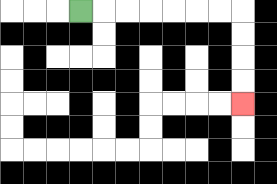{'start': '[3, 0]', 'end': '[10, 4]', 'path_directions': 'R,R,R,R,R,R,R,D,D,D,D', 'path_coordinates': '[[3, 0], [4, 0], [5, 0], [6, 0], [7, 0], [8, 0], [9, 0], [10, 0], [10, 1], [10, 2], [10, 3], [10, 4]]'}